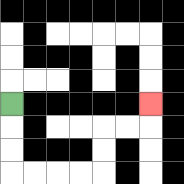{'start': '[0, 4]', 'end': '[6, 4]', 'path_directions': 'D,D,D,R,R,R,R,U,U,R,R,U', 'path_coordinates': '[[0, 4], [0, 5], [0, 6], [0, 7], [1, 7], [2, 7], [3, 7], [4, 7], [4, 6], [4, 5], [5, 5], [6, 5], [6, 4]]'}